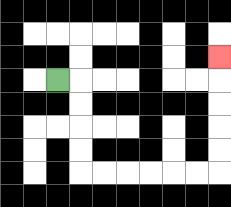{'start': '[2, 3]', 'end': '[9, 2]', 'path_directions': 'R,D,D,D,D,R,R,R,R,R,R,U,U,U,U,U', 'path_coordinates': '[[2, 3], [3, 3], [3, 4], [3, 5], [3, 6], [3, 7], [4, 7], [5, 7], [6, 7], [7, 7], [8, 7], [9, 7], [9, 6], [9, 5], [9, 4], [9, 3], [9, 2]]'}